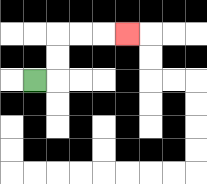{'start': '[1, 3]', 'end': '[5, 1]', 'path_directions': 'R,U,U,R,R,R', 'path_coordinates': '[[1, 3], [2, 3], [2, 2], [2, 1], [3, 1], [4, 1], [5, 1]]'}